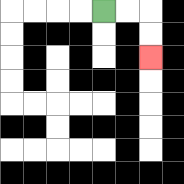{'start': '[4, 0]', 'end': '[6, 2]', 'path_directions': 'R,R,D,D', 'path_coordinates': '[[4, 0], [5, 0], [6, 0], [6, 1], [6, 2]]'}